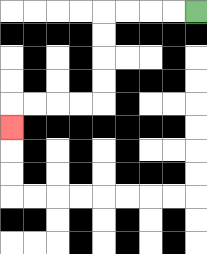{'start': '[8, 0]', 'end': '[0, 5]', 'path_directions': 'L,L,L,L,D,D,D,D,L,L,L,L,D', 'path_coordinates': '[[8, 0], [7, 0], [6, 0], [5, 0], [4, 0], [4, 1], [4, 2], [4, 3], [4, 4], [3, 4], [2, 4], [1, 4], [0, 4], [0, 5]]'}